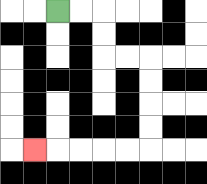{'start': '[2, 0]', 'end': '[1, 6]', 'path_directions': 'R,R,D,D,R,R,D,D,D,D,L,L,L,L,L', 'path_coordinates': '[[2, 0], [3, 0], [4, 0], [4, 1], [4, 2], [5, 2], [6, 2], [6, 3], [6, 4], [6, 5], [6, 6], [5, 6], [4, 6], [3, 6], [2, 6], [1, 6]]'}